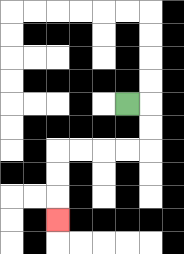{'start': '[5, 4]', 'end': '[2, 9]', 'path_directions': 'R,D,D,L,L,L,L,D,D,D', 'path_coordinates': '[[5, 4], [6, 4], [6, 5], [6, 6], [5, 6], [4, 6], [3, 6], [2, 6], [2, 7], [2, 8], [2, 9]]'}